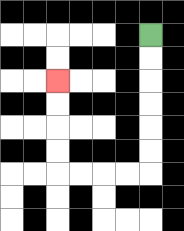{'start': '[6, 1]', 'end': '[2, 3]', 'path_directions': 'D,D,D,D,D,D,L,L,L,L,U,U,U,U', 'path_coordinates': '[[6, 1], [6, 2], [6, 3], [6, 4], [6, 5], [6, 6], [6, 7], [5, 7], [4, 7], [3, 7], [2, 7], [2, 6], [2, 5], [2, 4], [2, 3]]'}